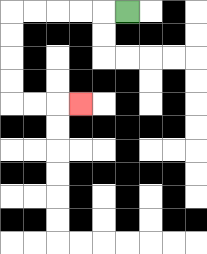{'start': '[5, 0]', 'end': '[3, 4]', 'path_directions': 'L,L,L,L,L,D,D,D,D,R,R,R', 'path_coordinates': '[[5, 0], [4, 0], [3, 0], [2, 0], [1, 0], [0, 0], [0, 1], [0, 2], [0, 3], [0, 4], [1, 4], [2, 4], [3, 4]]'}